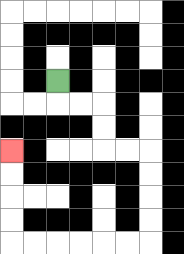{'start': '[2, 3]', 'end': '[0, 6]', 'path_directions': 'D,R,R,D,D,R,R,D,D,D,D,L,L,L,L,L,L,U,U,U,U', 'path_coordinates': '[[2, 3], [2, 4], [3, 4], [4, 4], [4, 5], [4, 6], [5, 6], [6, 6], [6, 7], [6, 8], [6, 9], [6, 10], [5, 10], [4, 10], [3, 10], [2, 10], [1, 10], [0, 10], [0, 9], [0, 8], [0, 7], [0, 6]]'}